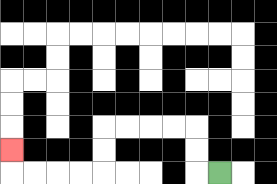{'start': '[9, 7]', 'end': '[0, 6]', 'path_directions': 'L,U,U,L,L,L,L,D,D,L,L,L,L,U', 'path_coordinates': '[[9, 7], [8, 7], [8, 6], [8, 5], [7, 5], [6, 5], [5, 5], [4, 5], [4, 6], [4, 7], [3, 7], [2, 7], [1, 7], [0, 7], [0, 6]]'}